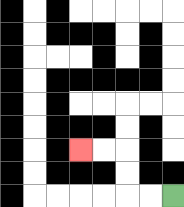{'start': '[7, 8]', 'end': '[3, 6]', 'path_directions': 'L,L,U,U,L,L', 'path_coordinates': '[[7, 8], [6, 8], [5, 8], [5, 7], [5, 6], [4, 6], [3, 6]]'}